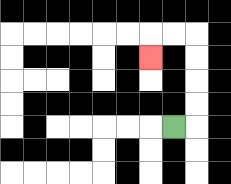{'start': '[7, 5]', 'end': '[6, 2]', 'path_directions': 'R,U,U,U,U,L,L,D', 'path_coordinates': '[[7, 5], [8, 5], [8, 4], [8, 3], [8, 2], [8, 1], [7, 1], [6, 1], [6, 2]]'}